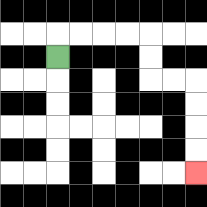{'start': '[2, 2]', 'end': '[8, 7]', 'path_directions': 'U,R,R,R,R,D,D,R,R,D,D,D,D', 'path_coordinates': '[[2, 2], [2, 1], [3, 1], [4, 1], [5, 1], [6, 1], [6, 2], [6, 3], [7, 3], [8, 3], [8, 4], [8, 5], [8, 6], [8, 7]]'}